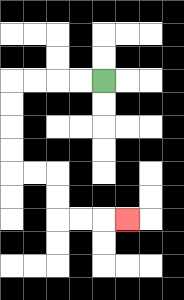{'start': '[4, 3]', 'end': '[5, 9]', 'path_directions': 'L,L,L,L,D,D,D,D,R,R,D,D,R,R,R', 'path_coordinates': '[[4, 3], [3, 3], [2, 3], [1, 3], [0, 3], [0, 4], [0, 5], [0, 6], [0, 7], [1, 7], [2, 7], [2, 8], [2, 9], [3, 9], [4, 9], [5, 9]]'}